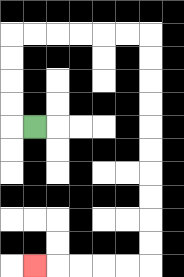{'start': '[1, 5]', 'end': '[1, 11]', 'path_directions': 'L,U,U,U,U,R,R,R,R,R,R,D,D,D,D,D,D,D,D,D,D,L,L,L,L,L', 'path_coordinates': '[[1, 5], [0, 5], [0, 4], [0, 3], [0, 2], [0, 1], [1, 1], [2, 1], [3, 1], [4, 1], [5, 1], [6, 1], [6, 2], [6, 3], [6, 4], [6, 5], [6, 6], [6, 7], [6, 8], [6, 9], [6, 10], [6, 11], [5, 11], [4, 11], [3, 11], [2, 11], [1, 11]]'}